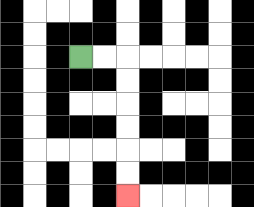{'start': '[3, 2]', 'end': '[5, 8]', 'path_directions': 'R,R,D,D,D,D,D,D', 'path_coordinates': '[[3, 2], [4, 2], [5, 2], [5, 3], [5, 4], [5, 5], [5, 6], [5, 7], [5, 8]]'}